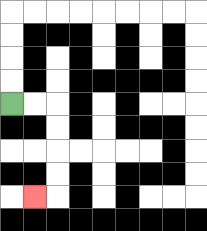{'start': '[0, 4]', 'end': '[1, 8]', 'path_directions': 'R,R,D,D,D,D,L', 'path_coordinates': '[[0, 4], [1, 4], [2, 4], [2, 5], [2, 6], [2, 7], [2, 8], [1, 8]]'}